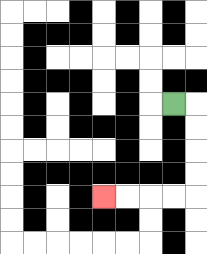{'start': '[7, 4]', 'end': '[4, 8]', 'path_directions': 'R,D,D,D,D,L,L,L,L', 'path_coordinates': '[[7, 4], [8, 4], [8, 5], [8, 6], [8, 7], [8, 8], [7, 8], [6, 8], [5, 8], [4, 8]]'}